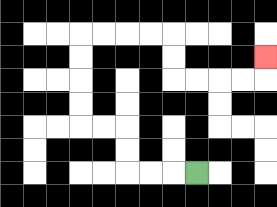{'start': '[8, 7]', 'end': '[11, 2]', 'path_directions': 'L,L,L,U,U,L,L,U,U,U,U,R,R,R,R,D,D,R,R,R,R,U', 'path_coordinates': '[[8, 7], [7, 7], [6, 7], [5, 7], [5, 6], [5, 5], [4, 5], [3, 5], [3, 4], [3, 3], [3, 2], [3, 1], [4, 1], [5, 1], [6, 1], [7, 1], [7, 2], [7, 3], [8, 3], [9, 3], [10, 3], [11, 3], [11, 2]]'}